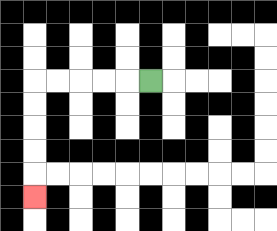{'start': '[6, 3]', 'end': '[1, 8]', 'path_directions': 'L,L,L,L,L,D,D,D,D,D', 'path_coordinates': '[[6, 3], [5, 3], [4, 3], [3, 3], [2, 3], [1, 3], [1, 4], [1, 5], [1, 6], [1, 7], [1, 8]]'}